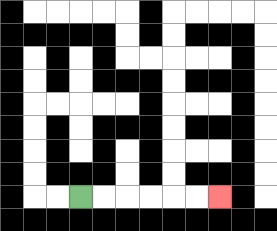{'start': '[3, 8]', 'end': '[9, 8]', 'path_directions': 'R,R,R,R,R,R', 'path_coordinates': '[[3, 8], [4, 8], [5, 8], [6, 8], [7, 8], [8, 8], [9, 8]]'}